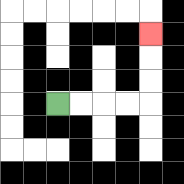{'start': '[2, 4]', 'end': '[6, 1]', 'path_directions': 'R,R,R,R,U,U,U', 'path_coordinates': '[[2, 4], [3, 4], [4, 4], [5, 4], [6, 4], [6, 3], [6, 2], [6, 1]]'}